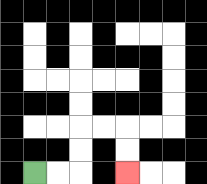{'start': '[1, 7]', 'end': '[5, 7]', 'path_directions': 'R,R,U,U,R,R,D,D', 'path_coordinates': '[[1, 7], [2, 7], [3, 7], [3, 6], [3, 5], [4, 5], [5, 5], [5, 6], [5, 7]]'}